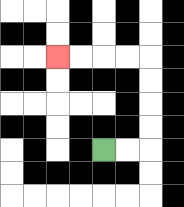{'start': '[4, 6]', 'end': '[2, 2]', 'path_directions': 'R,R,U,U,U,U,L,L,L,L', 'path_coordinates': '[[4, 6], [5, 6], [6, 6], [6, 5], [6, 4], [6, 3], [6, 2], [5, 2], [4, 2], [3, 2], [2, 2]]'}